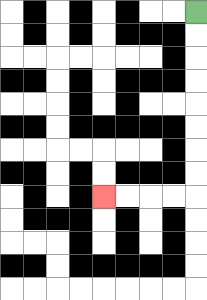{'start': '[8, 0]', 'end': '[4, 8]', 'path_directions': 'D,D,D,D,D,D,D,D,L,L,L,L', 'path_coordinates': '[[8, 0], [8, 1], [8, 2], [8, 3], [8, 4], [8, 5], [8, 6], [8, 7], [8, 8], [7, 8], [6, 8], [5, 8], [4, 8]]'}